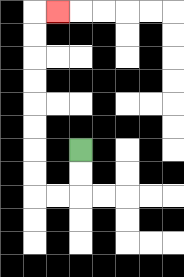{'start': '[3, 6]', 'end': '[2, 0]', 'path_directions': 'D,D,L,L,U,U,U,U,U,U,U,U,R', 'path_coordinates': '[[3, 6], [3, 7], [3, 8], [2, 8], [1, 8], [1, 7], [1, 6], [1, 5], [1, 4], [1, 3], [1, 2], [1, 1], [1, 0], [2, 0]]'}